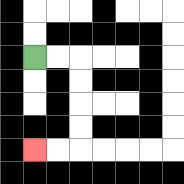{'start': '[1, 2]', 'end': '[1, 6]', 'path_directions': 'R,R,D,D,D,D,L,L', 'path_coordinates': '[[1, 2], [2, 2], [3, 2], [3, 3], [3, 4], [3, 5], [3, 6], [2, 6], [1, 6]]'}